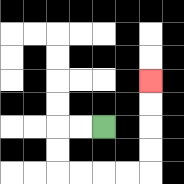{'start': '[4, 5]', 'end': '[6, 3]', 'path_directions': 'L,L,D,D,R,R,R,R,U,U,U,U', 'path_coordinates': '[[4, 5], [3, 5], [2, 5], [2, 6], [2, 7], [3, 7], [4, 7], [5, 7], [6, 7], [6, 6], [6, 5], [6, 4], [6, 3]]'}